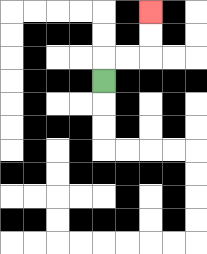{'start': '[4, 3]', 'end': '[6, 0]', 'path_directions': 'U,R,R,U,U', 'path_coordinates': '[[4, 3], [4, 2], [5, 2], [6, 2], [6, 1], [6, 0]]'}